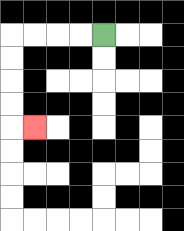{'start': '[4, 1]', 'end': '[1, 5]', 'path_directions': 'L,L,L,L,D,D,D,D,R', 'path_coordinates': '[[4, 1], [3, 1], [2, 1], [1, 1], [0, 1], [0, 2], [0, 3], [0, 4], [0, 5], [1, 5]]'}